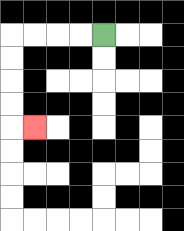{'start': '[4, 1]', 'end': '[1, 5]', 'path_directions': 'L,L,L,L,D,D,D,D,R', 'path_coordinates': '[[4, 1], [3, 1], [2, 1], [1, 1], [0, 1], [0, 2], [0, 3], [0, 4], [0, 5], [1, 5]]'}